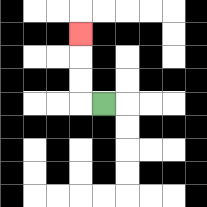{'start': '[4, 4]', 'end': '[3, 1]', 'path_directions': 'L,U,U,U', 'path_coordinates': '[[4, 4], [3, 4], [3, 3], [3, 2], [3, 1]]'}